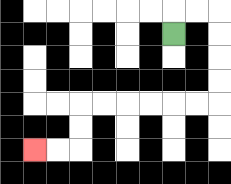{'start': '[7, 1]', 'end': '[1, 6]', 'path_directions': 'U,R,R,D,D,D,D,L,L,L,L,L,L,D,D,L,L', 'path_coordinates': '[[7, 1], [7, 0], [8, 0], [9, 0], [9, 1], [9, 2], [9, 3], [9, 4], [8, 4], [7, 4], [6, 4], [5, 4], [4, 4], [3, 4], [3, 5], [3, 6], [2, 6], [1, 6]]'}